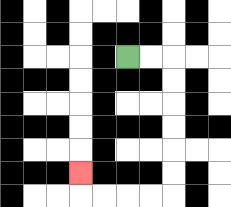{'start': '[5, 2]', 'end': '[3, 7]', 'path_directions': 'R,R,D,D,D,D,D,D,L,L,L,L,U', 'path_coordinates': '[[5, 2], [6, 2], [7, 2], [7, 3], [7, 4], [7, 5], [7, 6], [7, 7], [7, 8], [6, 8], [5, 8], [4, 8], [3, 8], [3, 7]]'}